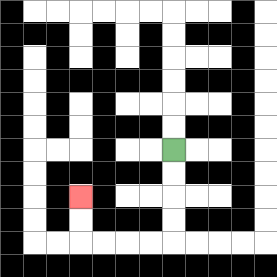{'start': '[7, 6]', 'end': '[3, 8]', 'path_directions': 'D,D,D,D,L,L,L,L,U,U', 'path_coordinates': '[[7, 6], [7, 7], [7, 8], [7, 9], [7, 10], [6, 10], [5, 10], [4, 10], [3, 10], [3, 9], [3, 8]]'}